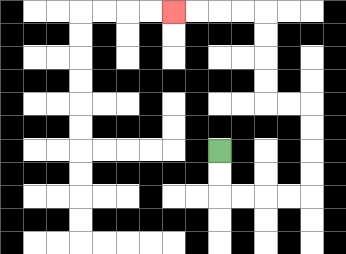{'start': '[9, 6]', 'end': '[7, 0]', 'path_directions': 'D,D,R,R,R,R,U,U,U,U,L,L,U,U,U,U,L,L,L,L', 'path_coordinates': '[[9, 6], [9, 7], [9, 8], [10, 8], [11, 8], [12, 8], [13, 8], [13, 7], [13, 6], [13, 5], [13, 4], [12, 4], [11, 4], [11, 3], [11, 2], [11, 1], [11, 0], [10, 0], [9, 0], [8, 0], [7, 0]]'}